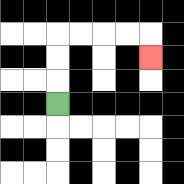{'start': '[2, 4]', 'end': '[6, 2]', 'path_directions': 'U,U,U,R,R,R,R,D', 'path_coordinates': '[[2, 4], [2, 3], [2, 2], [2, 1], [3, 1], [4, 1], [5, 1], [6, 1], [6, 2]]'}